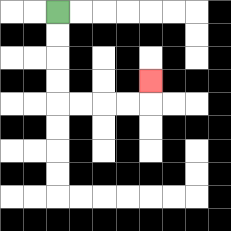{'start': '[2, 0]', 'end': '[6, 3]', 'path_directions': 'D,D,D,D,R,R,R,R,U', 'path_coordinates': '[[2, 0], [2, 1], [2, 2], [2, 3], [2, 4], [3, 4], [4, 4], [5, 4], [6, 4], [6, 3]]'}